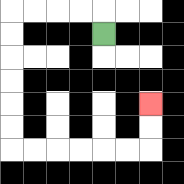{'start': '[4, 1]', 'end': '[6, 4]', 'path_directions': 'U,L,L,L,L,D,D,D,D,D,D,R,R,R,R,R,R,U,U', 'path_coordinates': '[[4, 1], [4, 0], [3, 0], [2, 0], [1, 0], [0, 0], [0, 1], [0, 2], [0, 3], [0, 4], [0, 5], [0, 6], [1, 6], [2, 6], [3, 6], [4, 6], [5, 6], [6, 6], [6, 5], [6, 4]]'}